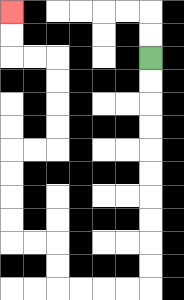{'start': '[6, 2]', 'end': '[0, 0]', 'path_directions': 'D,D,D,D,D,D,D,D,D,D,L,L,L,L,U,U,L,L,U,U,U,U,R,R,U,U,U,U,L,L,U,U', 'path_coordinates': '[[6, 2], [6, 3], [6, 4], [6, 5], [6, 6], [6, 7], [6, 8], [6, 9], [6, 10], [6, 11], [6, 12], [5, 12], [4, 12], [3, 12], [2, 12], [2, 11], [2, 10], [1, 10], [0, 10], [0, 9], [0, 8], [0, 7], [0, 6], [1, 6], [2, 6], [2, 5], [2, 4], [2, 3], [2, 2], [1, 2], [0, 2], [0, 1], [0, 0]]'}